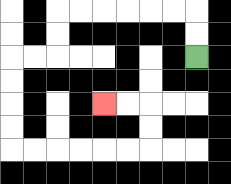{'start': '[8, 2]', 'end': '[4, 4]', 'path_directions': 'U,U,L,L,L,L,L,L,D,D,L,L,D,D,D,D,R,R,R,R,R,R,U,U,L,L', 'path_coordinates': '[[8, 2], [8, 1], [8, 0], [7, 0], [6, 0], [5, 0], [4, 0], [3, 0], [2, 0], [2, 1], [2, 2], [1, 2], [0, 2], [0, 3], [0, 4], [0, 5], [0, 6], [1, 6], [2, 6], [3, 6], [4, 6], [5, 6], [6, 6], [6, 5], [6, 4], [5, 4], [4, 4]]'}